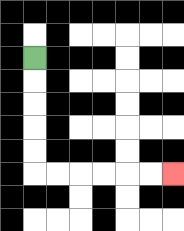{'start': '[1, 2]', 'end': '[7, 7]', 'path_directions': 'D,D,D,D,D,R,R,R,R,R,R', 'path_coordinates': '[[1, 2], [1, 3], [1, 4], [1, 5], [1, 6], [1, 7], [2, 7], [3, 7], [4, 7], [5, 7], [6, 7], [7, 7]]'}